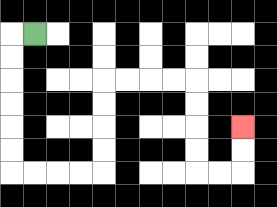{'start': '[1, 1]', 'end': '[10, 5]', 'path_directions': 'L,D,D,D,D,D,D,R,R,R,R,U,U,U,U,R,R,R,R,D,D,D,D,R,R,U,U', 'path_coordinates': '[[1, 1], [0, 1], [0, 2], [0, 3], [0, 4], [0, 5], [0, 6], [0, 7], [1, 7], [2, 7], [3, 7], [4, 7], [4, 6], [4, 5], [4, 4], [4, 3], [5, 3], [6, 3], [7, 3], [8, 3], [8, 4], [8, 5], [8, 6], [8, 7], [9, 7], [10, 7], [10, 6], [10, 5]]'}